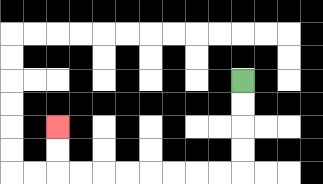{'start': '[10, 3]', 'end': '[2, 5]', 'path_directions': 'D,D,D,D,L,L,L,L,L,L,L,L,U,U', 'path_coordinates': '[[10, 3], [10, 4], [10, 5], [10, 6], [10, 7], [9, 7], [8, 7], [7, 7], [6, 7], [5, 7], [4, 7], [3, 7], [2, 7], [2, 6], [2, 5]]'}